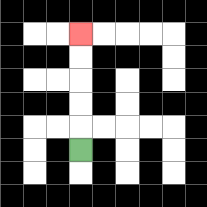{'start': '[3, 6]', 'end': '[3, 1]', 'path_directions': 'U,U,U,U,U', 'path_coordinates': '[[3, 6], [3, 5], [3, 4], [3, 3], [3, 2], [3, 1]]'}